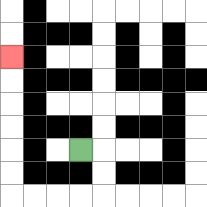{'start': '[3, 6]', 'end': '[0, 2]', 'path_directions': 'R,D,D,L,L,L,L,U,U,U,U,U,U', 'path_coordinates': '[[3, 6], [4, 6], [4, 7], [4, 8], [3, 8], [2, 8], [1, 8], [0, 8], [0, 7], [0, 6], [0, 5], [0, 4], [0, 3], [0, 2]]'}